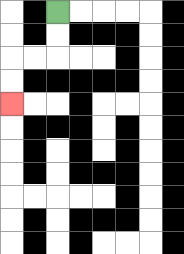{'start': '[2, 0]', 'end': '[0, 4]', 'path_directions': 'D,D,L,L,D,D', 'path_coordinates': '[[2, 0], [2, 1], [2, 2], [1, 2], [0, 2], [0, 3], [0, 4]]'}